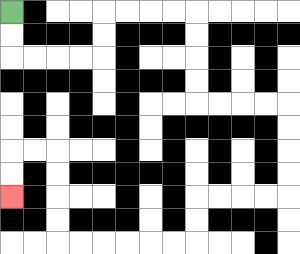{'start': '[0, 0]', 'end': '[0, 8]', 'path_directions': 'D,D,R,R,R,R,U,U,R,R,R,R,D,D,D,D,R,R,R,R,D,D,D,D,L,L,L,L,D,D,L,L,L,L,L,L,U,U,U,U,L,L,D,D', 'path_coordinates': '[[0, 0], [0, 1], [0, 2], [1, 2], [2, 2], [3, 2], [4, 2], [4, 1], [4, 0], [5, 0], [6, 0], [7, 0], [8, 0], [8, 1], [8, 2], [8, 3], [8, 4], [9, 4], [10, 4], [11, 4], [12, 4], [12, 5], [12, 6], [12, 7], [12, 8], [11, 8], [10, 8], [9, 8], [8, 8], [8, 9], [8, 10], [7, 10], [6, 10], [5, 10], [4, 10], [3, 10], [2, 10], [2, 9], [2, 8], [2, 7], [2, 6], [1, 6], [0, 6], [0, 7], [0, 8]]'}